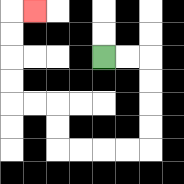{'start': '[4, 2]', 'end': '[1, 0]', 'path_directions': 'R,R,D,D,D,D,L,L,L,L,U,U,L,L,U,U,U,U,R', 'path_coordinates': '[[4, 2], [5, 2], [6, 2], [6, 3], [6, 4], [6, 5], [6, 6], [5, 6], [4, 6], [3, 6], [2, 6], [2, 5], [2, 4], [1, 4], [0, 4], [0, 3], [0, 2], [0, 1], [0, 0], [1, 0]]'}